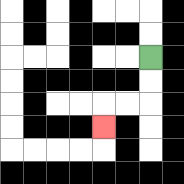{'start': '[6, 2]', 'end': '[4, 5]', 'path_directions': 'D,D,L,L,D', 'path_coordinates': '[[6, 2], [6, 3], [6, 4], [5, 4], [4, 4], [4, 5]]'}